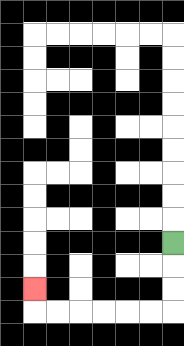{'start': '[7, 10]', 'end': '[1, 12]', 'path_directions': 'D,D,D,L,L,L,L,L,L,U', 'path_coordinates': '[[7, 10], [7, 11], [7, 12], [7, 13], [6, 13], [5, 13], [4, 13], [3, 13], [2, 13], [1, 13], [1, 12]]'}